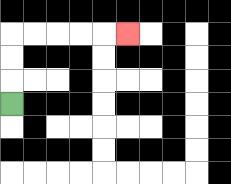{'start': '[0, 4]', 'end': '[5, 1]', 'path_directions': 'U,U,U,R,R,R,R,R', 'path_coordinates': '[[0, 4], [0, 3], [0, 2], [0, 1], [1, 1], [2, 1], [3, 1], [4, 1], [5, 1]]'}